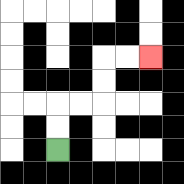{'start': '[2, 6]', 'end': '[6, 2]', 'path_directions': 'U,U,R,R,U,U,R,R', 'path_coordinates': '[[2, 6], [2, 5], [2, 4], [3, 4], [4, 4], [4, 3], [4, 2], [5, 2], [6, 2]]'}